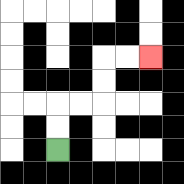{'start': '[2, 6]', 'end': '[6, 2]', 'path_directions': 'U,U,R,R,U,U,R,R', 'path_coordinates': '[[2, 6], [2, 5], [2, 4], [3, 4], [4, 4], [4, 3], [4, 2], [5, 2], [6, 2]]'}